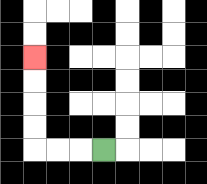{'start': '[4, 6]', 'end': '[1, 2]', 'path_directions': 'L,L,L,U,U,U,U', 'path_coordinates': '[[4, 6], [3, 6], [2, 6], [1, 6], [1, 5], [1, 4], [1, 3], [1, 2]]'}